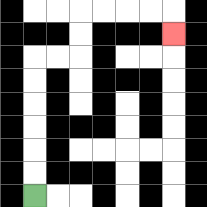{'start': '[1, 8]', 'end': '[7, 1]', 'path_directions': 'U,U,U,U,U,U,R,R,U,U,R,R,R,R,D', 'path_coordinates': '[[1, 8], [1, 7], [1, 6], [1, 5], [1, 4], [1, 3], [1, 2], [2, 2], [3, 2], [3, 1], [3, 0], [4, 0], [5, 0], [6, 0], [7, 0], [7, 1]]'}